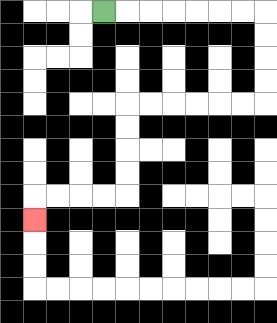{'start': '[4, 0]', 'end': '[1, 9]', 'path_directions': 'R,R,R,R,R,R,R,D,D,D,D,L,L,L,L,L,L,D,D,D,D,L,L,L,L,D', 'path_coordinates': '[[4, 0], [5, 0], [6, 0], [7, 0], [8, 0], [9, 0], [10, 0], [11, 0], [11, 1], [11, 2], [11, 3], [11, 4], [10, 4], [9, 4], [8, 4], [7, 4], [6, 4], [5, 4], [5, 5], [5, 6], [5, 7], [5, 8], [4, 8], [3, 8], [2, 8], [1, 8], [1, 9]]'}